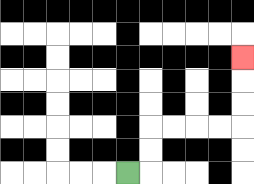{'start': '[5, 7]', 'end': '[10, 2]', 'path_directions': 'R,U,U,R,R,R,R,U,U,U', 'path_coordinates': '[[5, 7], [6, 7], [6, 6], [6, 5], [7, 5], [8, 5], [9, 5], [10, 5], [10, 4], [10, 3], [10, 2]]'}